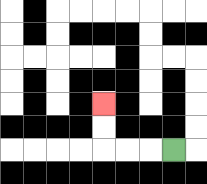{'start': '[7, 6]', 'end': '[4, 4]', 'path_directions': 'L,L,L,U,U', 'path_coordinates': '[[7, 6], [6, 6], [5, 6], [4, 6], [4, 5], [4, 4]]'}